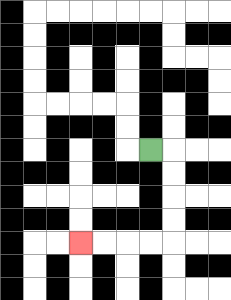{'start': '[6, 6]', 'end': '[3, 10]', 'path_directions': 'R,D,D,D,D,L,L,L,L', 'path_coordinates': '[[6, 6], [7, 6], [7, 7], [7, 8], [7, 9], [7, 10], [6, 10], [5, 10], [4, 10], [3, 10]]'}